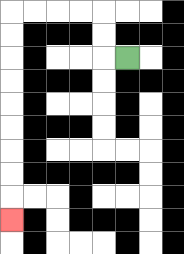{'start': '[5, 2]', 'end': '[0, 9]', 'path_directions': 'L,U,U,L,L,L,L,D,D,D,D,D,D,D,D,D', 'path_coordinates': '[[5, 2], [4, 2], [4, 1], [4, 0], [3, 0], [2, 0], [1, 0], [0, 0], [0, 1], [0, 2], [0, 3], [0, 4], [0, 5], [0, 6], [0, 7], [0, 8], [0, 9]]'}